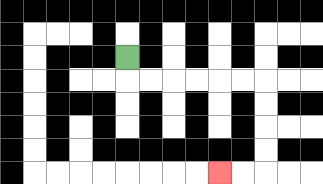{'start': '[5, 2]', 'end': '[9, 7]', 'path_directions': 'D,R,R,R,R,R,R,D,D,D,D,L,L', 'path_coordinates': '[[5, 2], [5, 3], [6, 3], [7, 3], [8, 3], [9, 3], [10, 3], [11, 3], [11, 4], [11, 5], [11, 6], [11, 7], [10, 7], [9, 7]]'}